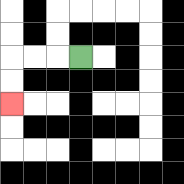{'start': '[3, 2]', 'end': '[0, 4]', 'path_directions': 'L,L,L,D,D', 'path_coordinates': '[[3, 2], [2, 2], [1, 2], [0, 2], [0, 3], [0, 4]]'}